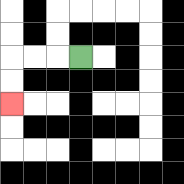{'start': '[3, 2]', 'end': '[0, 4]', 'path_directions': 'L,L,L,D,D', 'path_coordinates': '[[3, 2], [2, 2], [1, 2], [0, 2], [0, 3], [0, 4]]'}